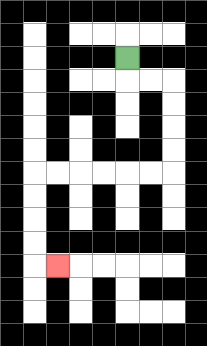{'start': '[5, 2]', 'end': '[2, 11]', 'path_directions': 'D,R,R,D,D,D,D,L,L,L,L,L,L,D,D,D,D,R', 'path_coordinates': '[[5, 2], [5, 3], [6, 3], [7, 3], [7, 4], [7, 5], [7, 6], [7, 7], [6, 7], [5, 7], [4, 7], [3, 7], [2, 7], [1, 7], [1, 8], [1, 9], [1, 10], [1, 11], [2, 11]]'}